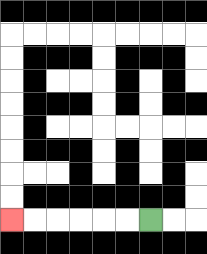{'start': '[6, 9]', 'end': '[0, 9]', 'path_directions': 'L,L,L,L,L,L', 'path_coordinates': '[[6, 9], [5, 9], [4, 9], [3, 9], [2, 9], [1, 9], [0, 9]]'}